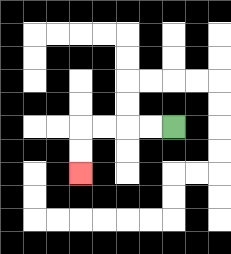{'start': '[7, 5]', 'end': '[3, 7]', 'path_directions': 'L,L,L,L,D,D', 'path_coordinates': '[[7, 5], [6, 5], [5, 5], [4, 5], [3, 5], [3, 6], [3, 7]]'}